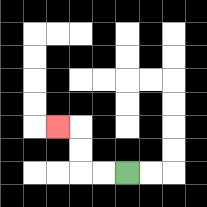{'start': '[5, 7]', 'end': '[2, 5]', 'path_directions': 'L,L,U,U,L', 'path_coordinates': '[[5, 7], [4, 7], [3, 7], [3, 6], [3, 5], [2, 5]]'}